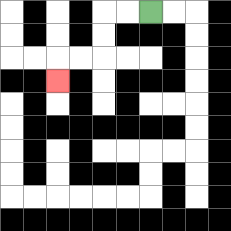{'start': '[6, 0]', 'end': '[2, 3]', 'path_directions': 'L,L,D,D,L,L,D', 'path_coordinates': '[[6, 0], [5, 0], [4, 0], [4, 1], [4, 2], [3, 2], [2, 2], [2, 3]]'}